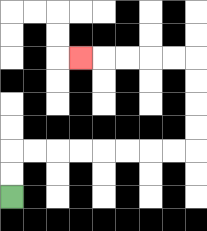{'start': '[0, 8]', 'end': '[3, 2]', 'path_directions': 'U,U,R,R,R,R,R,R,R,R,U,U,U,U,L,L,L,L,L', 'path_coordinates': '[[0, 8], [0, 7], [0, 6], [1, 6], [2, 6], [3, 6], [4, 6], [5, 6], [6, 6], [7, 6], [8, 6], [8, 5], [8, 4], [8, 3], [8, 2], [7, 2], [6, 2], [5, 2], [4, 2], [3, 2]]'}